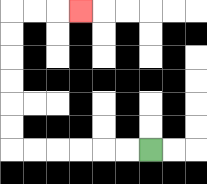{'start': '[6, 6]', 'end': '[3, 0]', 'path_directions': 'L,L,L,L,L,L,U,U,U,U,U,U,R,R,R', 'path_coordinates': '[[6, 6], [5, 6], [4, 6], [3, 6], [2, 6], [1, 6], [0, 6], [0, 5], [0, 4], [0, 3], [0, 2], [0, 1], [0, 0], [1, 0], [2, 0], [3, 0]]'}